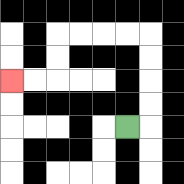{'start': '[5, 5]', 'end': '[0, 3]', 'path_directions': 'R,U,U,U,U,L,L,L,L,D,D,L,L', 'path_coordinates': '[[5, 5], [6, 5], [6, 4], [6, 3], [6, 2], [6, 1], [5, 1], [4, 1], [3, 1], [2, 1], [2, 2], [2, 3], [1, 3], [0, 3]]'}